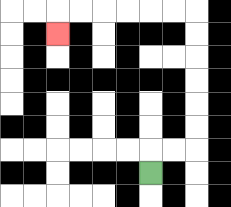{'start': '[6, 7]', 'end': '[2, 1]', 'path_directions': 'U,R,R,U,U,U,U,U,U,L,L,L,L,L,L,D', 'path_coordinates': '[[6, 7], [6, 6], [7, 6], [8, 6], [8, 5], [8, 4], [8, 3], [8, 2], [8, 1], [8, 0], [7, 0], [6, 0], [5, 0], [4, 0], [3, 0], [2, 0], [2, 1]]'}